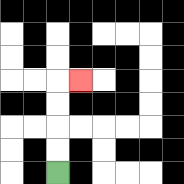{'start': '[2, 7]', 'end': '[3, 3]', 'path_directions': 'U,U,U,U,R', 'path_coordinates': '[[2, 7], [2, 6], [2, 5], [2, 4], [2, 3], [3, 3]]'}